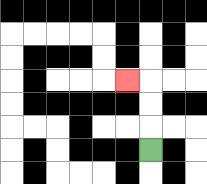{'start': '[6, 6]', 'end': '[5, 3]', 'path_directions': 'U,U,U,L', 'path_coordinates': '[[6, 6], [6, 5], [6, 4], [6, 3], [5, 3]]'}